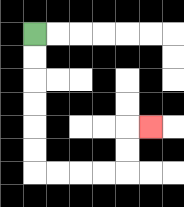{'start': '[1, 1]', 'end': '[6, 5]', 'path_directions': 'D,D,D,D,D,D,R,R,R,R,U,U,R', 'path_coordinates': '[[1, 1], [1, 2], [1, 3], [1, 4], [1, 5], [1, 6], [1, 7], [2, 7], [3, 7], [4, 7], [5, 7], [5, 6], [5, 5], [6, 5]]'}